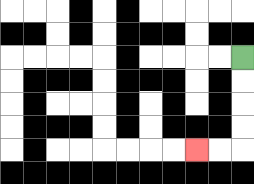{'start': '[10, 2]', 'end': '[8, 6]', 'path_directions': 'D,D,D,D,L,L', 'path_coordinates': '[[10, 2], [10, 3], [10, 4], [10, 5], [10, 6], [9, 6], [8, 6]]'}